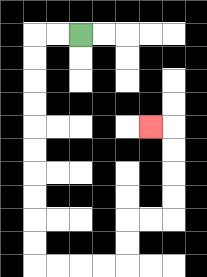{'start': '[3, 1]', 'end': '[6, 5]', 'path_directions': 'L,L,D,D,D,D,D,D,D,D,D,D,R,R,R,R,U,U,R,R,U,U,U,U,L', 'path_coordinates': '[[3, 1], [2, 1], [1, 1], [1, 2], [1, 3], [1, 4], [1, 5], [1, 6], [1, 7], [1, 8], [1, 9], [1, 10], [1, 11], [2, 11], [3, 11], [4, 11], [5, 11], [5, 10], [5, 9], [6, 9], [7, 9], [7, 8], [7, 7], [7, 6], [7, 5], [6, 5]]'}